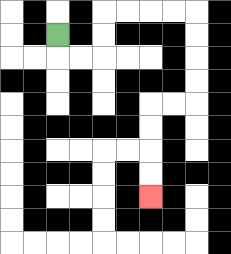{'start': '[2, 1]', 'end': '[6, 8]', 'path_directions': 'D,R,R,U,U,R,R,R,R,D,D,D,D,L,L,D,D,D,D', 'path_coordinates': '[[2, 1], [2, 2], [3, 2], [4, 2], [4, 1], [4, 0], [5, 0], [6, 0], [7, 0], [8, 0], [8, 1], [8, 2], [8, 3], [8, 4], [7, 4], [6, 4], [6, 5], [6, 6], [6, 7], [6, 8]]'}